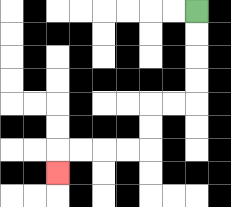{'start': '[8, 0]', 'end': '[2, 7]', 'path_directions': 'D,D,D,D,L,L,D,D,L,L,L,L,D', 'path_coordinates': '[[8, 0], [8, 1], [8, 2], [8, 3], [8, 4], [7, 4], [6, 4], [6, 5], [6, 6], [5, 6], [4, 6], [3, 6], [2, 6], [2, 7]]'}